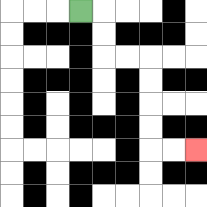{'start': '[3, 0]', 'end': '[8, 6]', 'path_directions': 'R,D,D,R,R,D,D,D,D,R,R', 'path_coordinates': '[[3, 0], [4, 0], [4, 1], [4, 2], [5, 2], [6, 2], [6, 3], [6, 4], [6, 5], [6, 6], [7, 6], [8, 6]]'}